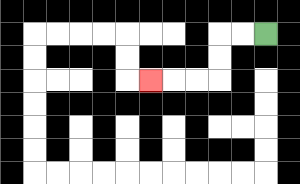{'start': '[11, 1]', 'end': '[6, 3]', 'path_directions': 'L,L,D,D,L,L,L', 'path_coordinates': '[[11, 1], [10, 1], [9, 1], [9, 2], [9, 3], [8, 3], [7, 3], [6, 3]]'}